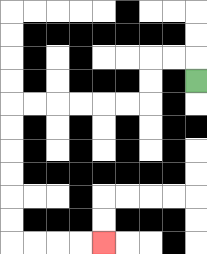{'start': '[8, 3]', 'end': '[4, 10]', 'path_directions': 'U,L,L,D,D,L,L,L,L,L,L,D,D,D,D,D,D,R,R,R,R', 'path_coordinates': '[[8, 3], [8, 2], [7, 2], [6, 2], [6, 3], [6, 4], [5, 4], [4, 4], [3, 4], [2, 4], [1, 4], [0, 4], [0, 5], [0, 6], [0, 7], [0, 8], [0, 9], [0, 10], [1, 10], [2, 10], [3, 10], [4, 10]]'}